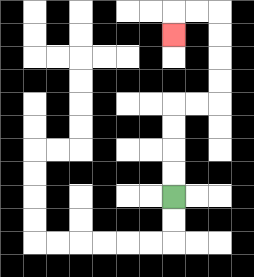{'start': '[7, 8]', 'end': '[7, 1]', 'path_directions': 'U,U,U,U,R,R,U,U,U,U,L,L,D', 'path_coordinates': '[[7, 8], [7, 7], [7, 6], [7, 5], [7, 4], [8, 4], [9, 4], [9, 3], [9, 2], [9, 1], [9, 0], [8, 0], [7, 0], [7, 1]]'}